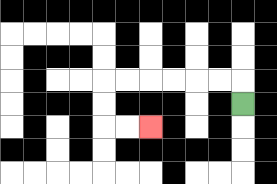{'start': '[10, 4]', 'end': '[6, 5]', 'path_directions': 'U,L,L,L,L,L,L,D,D,R,R', 'path_coordinates': '[[10, 4], [10, 3], [9, 3], [8, 3], [7, 3], [6, 3], [5, 3], [4, 3], [4, 4], [4, 5], [5, 5], [6, 5]]'}